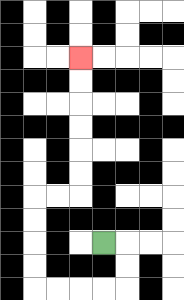{'start': '[4, 10]', 'end': '[3, 2]', 'path_directions': 'R,D,D,L,L,L,L,U,U,U,U,R,R,U,U,U,U,U,U', 'path_coordinates': '[[4, 10], [5, 10], [5, 11], [5, 12], [4, 12], [3, 12], [2, 12], [1, 12], [1, 11], [1, 10], [1, 9], [1, 8], [2, 8], [3, 8], [3, 7], [3, 6], [3, 5], [3, 4], [3, 3], [3, 2]]'}